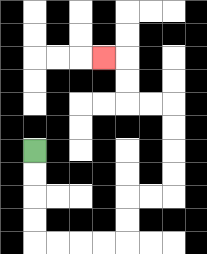{'start': '[1, 6]', 'end': '[4, 2]', 'path_directions': 'D,D,D,D,R,R,R,R,U,U,R,R,U,U,U,U,L,L,U,U,L', 'path_coordinates': '[[1, 6], [1, 7], [1, 8], [1, 9], [1, 10], [2, 10], [3, 10], [4, 10], [5, 10], [5, 9], [5, 8], [6, 8], [7, 8], [7, 7], [7, 6], [7, 5], [7, 4], [6, 4], [5, 4], [5, 3], [5, 2], [4, 2]]'}